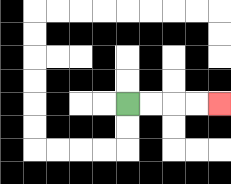{'start': '[5, 4]', 'end': '[9, 4]', 'path_directions': 'R,R,R,R', 'path_coordinates': '[[5, 4], [6, 4], [7, 4], [8, 4], [9, 4]]'}